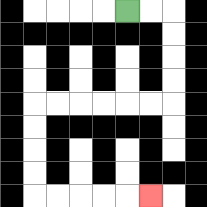{'start': '[5, 0]', 'end': '[6, 8]', 'path_directions': 'R,R,D,D,D,D,L,L,L,L,L,L,D,D,D,D,R,R,R,R,R', 'path_coordinates': '[[5, 0], [6, 0], [7, 0], [7, 1], [7, 2], [7, 3], [7, 4], [6, 4], [5, 4], [4, 4], [3, 4], [2, 4], [1, 4], [1, 5], [1, 6], [1, 7], [1, 8], [2, 8], [3, 8], [4, 8], [5, 8], [6, 8]]'}